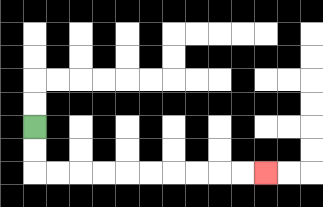{'start': '[1, 5]', 'end': '[11, 7]', 'path_directions': 'D,D,R,R,R,R,R,R,R,R,R,R', 'path_coordinates': '[[1, 5], [1, 6], [1, 7], [2, 7], [3, 7], [4, 7], [5, 7], [6, 7], [7, 7], [8, 7], [9, 7], [10, 7], [11, 7]]'}